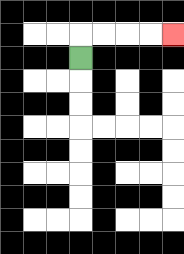{'start': '[3, 2]', 'end': '[7, 1]', 'path_directions': 'U,R,R,R,R', 'path_coordinates': '[[3, 2], [3, 1], [4, 1], [5, 1], [6, 1], [7, 1]]'}